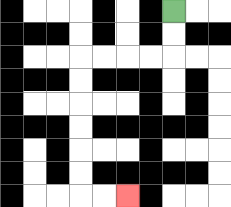{'start': '[7, 0]', 'end': '[5, 8]', 'path_directions': 'D,D,L,L,L,L,D,D,D,D,D,D,R,R', 'path_coordinates': '[[7, 0], [7, 1], [7, 2], [6, 2], [5, 2], [4, 2], [3, 2], [3, 3], [3, 4], [3, 5], [3, 6], [3, 7], [3, 8], [4, 8], [5, 8]]'}